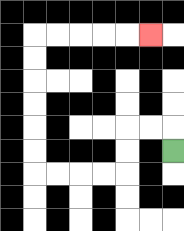{'start': '[7, 6]', 'end': '[6, 1]', 'path_directions': 'U,L,L,D,D,L,L,L,L,U,U,U,U,U,U,R,R,R,R,R', 'path_coordinates': '[[7, 6], [7, 5], [6, 5], [5, 5], [5, 6], [5, 7], [4, 7], [3, 7], [2, 7], [1, 7], [1, 6], [1, 5], [1, 4], [1, 3], [1, 2], [1, 1], [2, 1], [3, 1], [4, 1], [5, 1], [6, 1]]'}